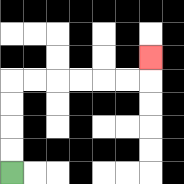{'start': '[0, 7]', 'end': '[6, 2]', 'path_directions': 'U,U,U,U,R,R,R,R,R,R,U', 'path_coordinates': '[[0, 7], [0, 6], [0, 5], [0, 4], [0, 3], [1, 3], [2, 3], [3, 3], [4, 3], [5, 3], [6, 3], [6, 2]]'}